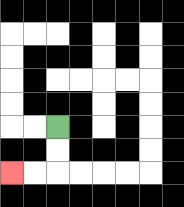{'start': '[2, 5]', 'end': '[0, 7]', 'path_directions': 'D,D,L,L', 'path_coordinates': '[[2, 5], [2, 6], [2, 7], [1, 7], [0, 7]]'}